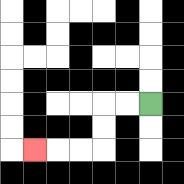{'start': '[6, 4]', 'end': '[1, 6]', 'path_directions': 'L,L,D,D,L,L,L', 'path_coordinates': '[[6, 4], [5, 4], [4, 4], [4, 5], [4, 6], [3, 6], [2, 6], [1, 6]]'}